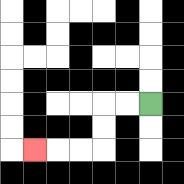{'start': '[6, 4]', 'end': '[1, 6]', 'path_directions': 'L,L,D,D,L,L,L', 'path_coordinates': '[[6, 4], [5, 4], [4, 4], [4, 5], [4, 6], [3, 6], [2, 6], [1, 6]]'}